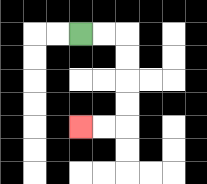{'start': '[3, 1]', 'end': '[3, 5]', 'path_directions': 'R,R,D,D,D,D,L,L', 'path_coordinates': '[[3, 1], [4, 1], [5, 1], [5, 2], [5, 3], [5, 4], [5, 5], [4, 5], [3, 5]]'}